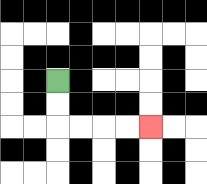{'start': '[2, 3]', 'end': '[6, 5]', 'path_directions': 'D,D,R,R,R,R', 'path_coordinates': '[[2, 3], [2, 4], [2, 5], [3, 5], [4, 5], [5, 5], [6, 5]]'}